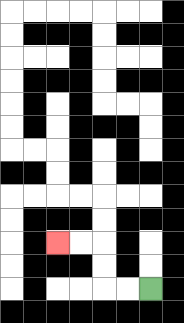{'start': '[6, 12]', 'end': '[2, 10]', 'path_directions': 'L,L,U,U,L,L', 'path_coordinates': '[[6, 12], [5, 12], [4, 12], [4, 11], [4, 10], [3, 10], [2, 10]]'}